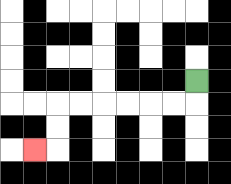{'start': '[8, 3]', 'end': '[1, 6]', 'path_directions': 'D,L,L,L,L,L,L,D,D,L', 'path_coordinates': '[[8, 3], [8, 4], [7, 4], [6, 4], [5, 4], [4, 4], [3, 4], [2, 4], [2, 5], [2, 6], [1, 6]]'}